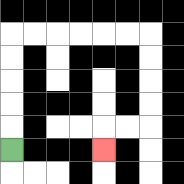{'start': '[0, 6]', 'end': '[4, 6]', 'path_directions': 'U,U,U,U,U,R,R,R,R,R,R,D,D,D,D,L,L,D', 'path_coordinates': '[[0, 6], [0, 5], [0, 4], [0, 3], [0, 2], [0, 1], [1, 1], [2, 1], [3, 1], [4, 1], [5, 1], [6, 1], [6, 2], [6, 3], [6, 4], [6, 5], [5, 5], [4, 5], [4, 6]]'}